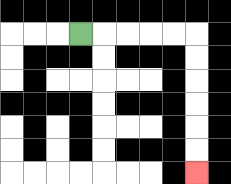{'start': '[3, 1]', 'end': '[8, 7]', 'path_directions': 'R,R,R,R,R,D,D,D,D,D,D', 'path_coordinates': '[[3, 1], [4, 1], [5, 1], [6, 1], [7, 1], [8, 1], [8, 2], [8, 3], [8, 4], [8, 5], [8, 6], [8, 7]]'}